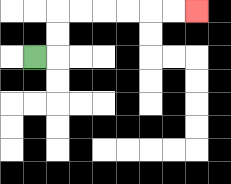{'start': '[1, 2]', 'end': '[8, 0]', 'path_directions': 'R,U,U,R,R,R,R,R,R', 'path_coordinates': '[[1, 2], [2, 2], [2, 1], [2, 0], [3, 0], [4, 0], [5, 0], [6, 0], [7, 0], [8, 0]]'}